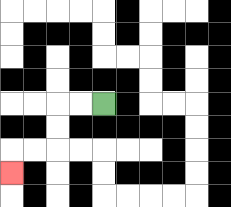{'start': '[4, 4]', 'end': '[0, 7]', 'path_directions': 'L,L,D,D,L,L,D', 'path_coordinates': '[[4, 4], [3, 4], [2, 4], [2, 5], [2, 6], [1, 6], [0, 6], [0, 7]]'}